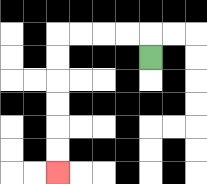{'start': '[6, 2]', 'end': '[2, 7]', 'path_directions': 'U,L,L,L,L,D,D,D,D,D,D', 'path_coordinates': '[[6, 2], [6, 1], [5, 1], [4, 1], [3, 1], [2, 1], [2, 2], [2, 3], [2, 4], [2, 5], [2, 6], [2, 7]]'}